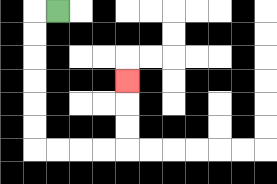{'start': '[2, 0]', 'end': '[5, 3]', 'path_directions': 'L,D,D,D,D,D,D,R,R,R,R,U,U,U', 'path_coordinates': '[[2, 0], [1, 0], [1, 1], [1, 2], [1, 3], [1, 4], [1, 5], [1, 6], [2, 6], [3, 6], [4, 6], [5, 6], [5, 5], [5, 4], [5, 3]]'}